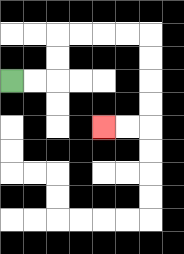{'start': '[0, 3]', 'end': '[4, 5]', 'path_directions': 'R,R,U,U,R,R,R,R,D,D,D,D,L,L', 'path_coordinates': '[[0, 3], [1, 3], [2, 3], [2, 2], [2, 1], [3, 1], [4, 1], [5, 1], [6, 1], [6, 2], [6, 3], [6, 4], [6, 5], [5, 5], [4, 5]]'}